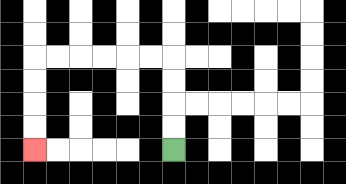{'start': '[7, 6]', 'end': '[1, 6]', 'path_directions': 'U,U,U,U,L,L,L,L,L,L,D,D,D,D', 'path_coordinates': '[[7, 6], [7, 5], [7, 4], [7, 3], [7, 2], [6, 2], [5, 2], [4, 2], [3, 2], [2, 2], [1, 2], [1, 3], [1, 4], [1, 5], [1, 6]]'}